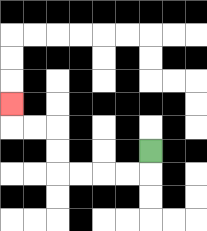{'start': '[6, 6]', 'end': '[0, 4]', 'path_directions': 'D,L,L,L,L,U,U,L,L,U', 'path_coordinates': '[[6, 6], [6, 7], [5, 7], [4, 7], [3, 7], [2, 7], [2, 6], [2, 5], [1, 5], [0, 5], [0, 4]]'}